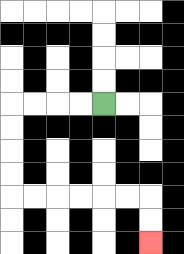{'start': '[4, 4]', 'end': '[6, 10]', 'path_directions': 'L,L,L,L,D,D,D,D,R,R,R,R,R,R,D,D', 'path_coordinates': '[[4, 4], [3, 4], [2, 4], [1, 4], [0, 4], [0, 5], [0, 6], [0, 7], [0, 8], [1, 8], [2, 8], [3, 8], [4, 8], [5, 8], [6, 8], [6, 9], [6, 10]]'}